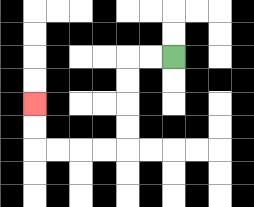{'start': '[7, 2]', 'end': '[1, 4]', 'path_directions': 'L,L,D,D,D,D,L,L,L,L,U,U', 'path_coordinates': '[[7, 2], [6, 2], [5, 2], [5, 3], [5, 4], [5, 5], [5, 6], [4, 6], [3, 6], [2, 6], [1, 6], [1, 5], [1, 4]]'}